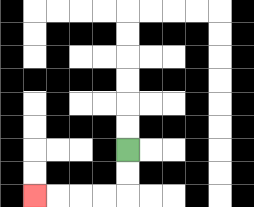{'start': '[5, 6]', 'end': '[1, 8]', 'path_directions': 'D,D,L,L,L,L', 'path_coordinates': '[[5, 6], [5, 7], [5, 8], [4, 8], [3, 8], [2, 8], [1, 8]]'}